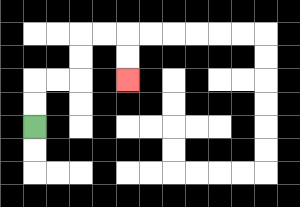{'start': '[1, 5]', 'end': '[5, 3]', 'path_directions': 'U,U,R,R,U,U,R,R,D,D', 'path_coordinates': '[[1, 5], [1, 4], [1, 3], [2, 3], [3, 3], [3, 2], [3, 1], [4, 1], [5, 1], [5, 2], [5, 3]]'}